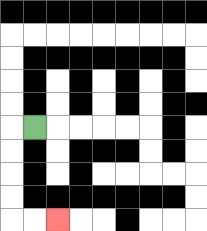{'start': '[1, 5]', 'end': '[2, 9]', 'path_directions': 'L,D,D,D,D,R,R', 'path_coordinates': '[[1, 5], [0, 5], [0, 6], [0, 7], [0, 8], [0, 9], [1, 9], [2, 9]]'}